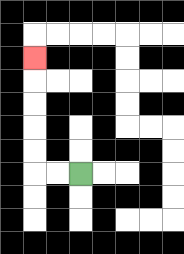{'start': '[3, 7]', 'end': '[1, 2]', 'path_directions': 'L,L,U,U,U,U,U', 'path_coordinates': '[[3, 7], [2, 7], [1, 7], [1, 6], [1, 5], [1, 4], [1, 3], [1, 2]]'}